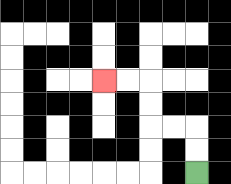{'start': '[8, 7]', 'end': '[4, 3]', 'path_directions': 'U,U,L,L,U,U,L,L', 'path_coordinates': '[[8, 7], [8, 6], [8, 5], [7, 5], [6, 5], [6, 4], [6, 3], [5, 3], [4, 3]]'}